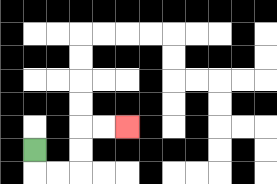{'start': '[1, 6]', 'end': '[5, 5]', 'path_directions': 'D,R,R,U,U,R,R', 'path_coordinates': '[[1, 6], [1, 7], [2, 7], [3, 7], [3, 6], [3, 5], [4, 5], [5, 5]]'}